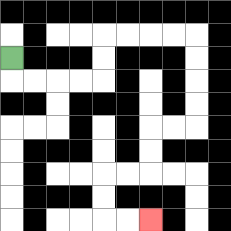{'start': '[0, 2]', 'end': '[6, 9]', 'path_directions': 'D,R,R,R,R,U,U,R,R,R,R,D,D,D,D,L,L,D,D,L,L,D,D,R,R', 'path_coordinates': '[[0, 2], [0, 3], [1, 3], [2, 3], [3, 3], [4, 3], [4, 2], [4, 1], [5, 1], [6, 1], [7, 1], [8, 1], [8, 2], [8, 3], [8, 4], [8, 5], [7, 5], [6, 5], [6, 6], [6, 7], [5, 7], [4, 7], [4, 8], [4, 9], [5, 9], [6, 9]]'}